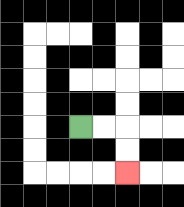{'start': '[3, 5]', 'end': '[5, 7]', 'path_directions': 'R,R,D,D', 'path_coordinates': '[[3, 5], [4, 5], [5, 5], [5, 6], [5, 7]]'}